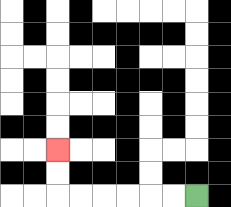{'start': '[8, 8]', 'end': '[2, 6]', 'path_directions': 'L,L,L,L,L,L,U,U', 'path_coordinates': '[[8, 8], [7, 8], [6, 8], [5, 8], [4, 8], [3, 8], [2, 8], [2, 7], [2, 6]]'}